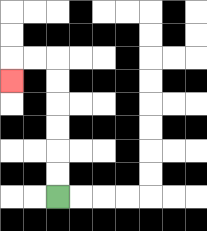{'start': '[2, 8]', 'end': '[0, 3]', 'path_directions': 'U,U,U,U,U,U,L,L,D', 'path_coordinates': '[[2, 8], [2, 7], [2, 6], [2, 5], [2, 4], [2, 3], [2, 2], [1, 2], [0, 2], [0, 3]]'}